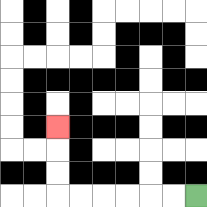{'start': '[8, 8]', 'end': '[2, 5]', 'path_directions': 'L,L,L,L,L,L,U,U,U', 'path_coordinates': '[[8, 8], [7, 8], [6, 8], [5, 8], [4, 8], [3, 8], [2, 8], [2, 7], [2, 6], [2, 5]]'}